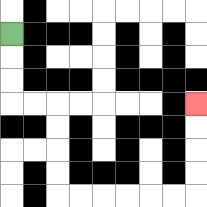{'start': '[0, 1]', 'end': '[8, 4]', 'path_directions': 'D,D,D,R,R,D,D,D,D,R,R,R,R,R,R,U,U,U,U', 'path_coordinates': '[[0, 1], [0, 2], [0, 3], [0, 4], [1, 4], [2, 4], [2, 5], [2, 6], [2, 7], [2, 8], [3, 8], [4, 8], [5, 8], [6, 8], [7, 8], [8, 8], [8, 7], [8, 6], [8, 5], [8, 4]]'}